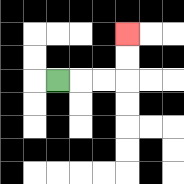{'start': '[2, 3]', 'end': '[5, 1]', 'path_directions': 'R,R,R,U,U', 'path_coordinates': '[[2, 3], [3, 3], [4, 3], [5, 3], [5, 2], [5, 1]]'}